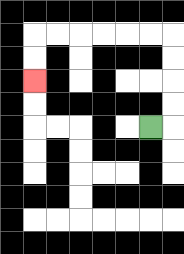{'start': '[6, 5]', 'end': '[1, 3]', 'path_directions': 'R,U,U,U,U,L,L,L,L,L,L,D,D', 'path_coordinates': '[[6, 5], [7, 5], [7, 4], [7, 3], [7, 2], [7, 1], [6, 1], [5, 1], [4, 1], [3, 1], [2, 1], [1, 1], [1, 2], [1, 3]]'}